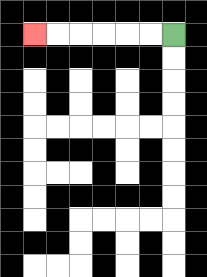{'start': '[7, 1]', 'end': '[1, 1]', 'path_directions': 'L,L,L,L,L,L', 'path_coordinates': '[[7, 1], [6, 1], [5, 1], [4, 1], [3, 1], [2, 1], [1, 1]]'}